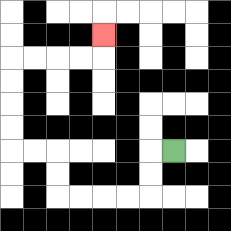{'start': '[7, 6]', 'end': '[4, 1]', 'path_directions': 'L,D,D,L,L,L,L,U,U,L,L,U,U,U,U,R,R,R,R,U', 'path_coordinates': '[[7, 6], [6, 6], [6, 7], [6, 8], [5, 8], [4, 8], [3, 8], [2, 8], [2, 7], [2, 6], [1, 6], [0, 6], [0, 5], [0, 4], [0, 3], [0, 2], [1, 2], [2, 2], [3, 2], [4, 2], [4, 1]]'}